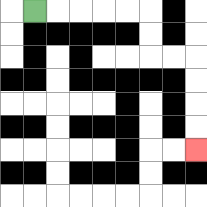{'start': '[1, 0]', 'end': '[8, 6]', 'path_directions': 'R,R,R,R,R,D,D,R,R,D,D,D,D', 'path_coordinates': '[[1, 0], [2, 0], [3, 0], [4, 0], [5, 0], [6, 0], [6, 1], [6, 2], [7, 2], [8, 2], [8, 3], [8, 4], [8, 5], [8, 6]]'}